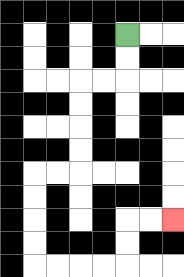{'start': '[5, 1]', 'end': '[7, 9]', 'path_directions': 'D,D,L,L,D,D,D,D,L,L,D,D,D,D,R,R,R,R,U,U,R,R', 'path_coordinates': '[[5, 1], [5, 2], [5, 3], [4, 3], [3, 3], [3, 4], [3, 5], [3, 6], [3, 7], [2, 7], [1, 7], [1, 8], [1, 9], [1, 10], [1, 11], [2, 11], [3, 11], [4, 11], [5, 11], [5, 10], [5, 9], [6, 9], [7, 9]]'}